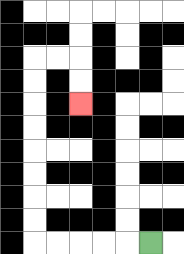{'start': '[6, 10]', 'end': '[3, 4]', 'path_directions': 'L,L,L,L,L,U,U,U,U,U,U,U,U,R,R,D,D', 'path_coordinates': '[[6, 10], [5, 10], [4, 10], [3, 10], [2, 10], [1, 10], [1, 9], [1, 8], [1, 7], [1, 6], [1, 5], [1, 4], [1, 3], [1, 2], [2, 2], [3, 2], [3, 3], [3, 4]]'}